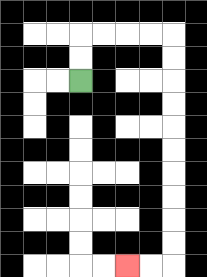{'start': '[3, 3]', 'end': '[5, 11]', 'path_directions': 'U,U,R,R,R,R,D,D,D,D,D,D,D,D,D,D,L,L', 'path_coordinates': '[[3, 3], [3, 2], [3, 1], [4, 1], [5, 1], [6, 1], [7, 1], [7, 2], [7, 3], [7, 4], [7, 5], [7, 6], [7, 7], [7, 8], [7, 9], [7, 10], [7, 11], [6, 11], [5, 11]]'}